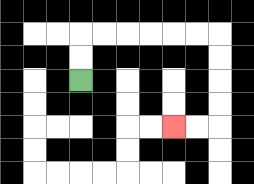{'start': '[3, 3]', 'end': '[7, 5]', 'path_directions': 'U,U,R,R,R,R,R,R,D,D,D,D,L,L', 'path_coordinates': '[[3, 3], [3, 2], [3, 1], [4, 1], [5, 1], [6, 1], [7, 1], [8, 1], [9, 1], [9, 2], [9, 3], [9, 4], [9, 5], [8, 5], [7, 5]]'}